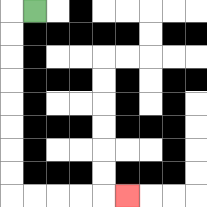{'start': '[1, 0]', 'end': '[5, 8]', 'path_directions': 'L,D,D,D,D,D,D,D,D,R,R,R,R,R', 'path_coordinates': '[[1, 0], [0, 0], [0, 1], [0, 2], [0, 3], [0, 4], [0, 5], [0, 6], [0, 7], [0, 8], [1, 8], [2, 8], [3, 8], [4, 8], [5, 8]]'}